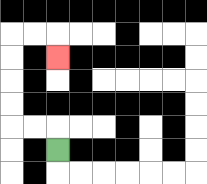{'start': '[2, 6]', 'end': '[2, 2]', 'path_directions': 'U,L,L,U,U,U,U,R,R,D', 'path_coordinates': '[[2, 6], [2, 5], [1, 5], [0, 5], [0, 4], [0, 3], [0, 2], [0, 1], [1, 1], [2, 1], [2, 2]]'}